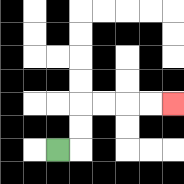{'start': '[2, 6]', 'end': '[7, 4]', 'path_directions': 'R,U,U,R,R,R,R', 'path_coordinates': '[[2, 6], [3, 6], [3, 5], [3, 4], [4, 4], [5, 4], [6, 4], [7, 4]]'}